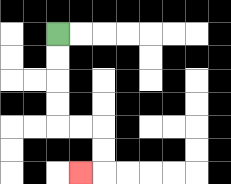{'start': '[2, 1]', 'end': '[3, 7]', 'path_directions': 'D,D,D,D,R,R,D,D,L', 'path_coordinates': '[[2, 1], [2, 2], [2, 3], [2, 4], [2, 5], [3, 5], [4, 5], [4, 6], [4, 7], [3, 7]]'}